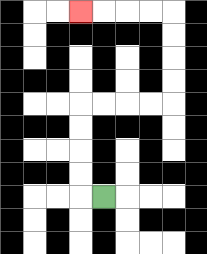{'start': '[4, 8]', 'end': '[3, 0]', 'path_directions': 'L,U,U,U,U,R,R,R,R,U,U,U,U,L,L,L,L', 'path_coordinates': '[[4, 8], [3, 8], [3, 7], [3, 6], [3, 5], [3, 4], [4, 4], [5, 4], [6, 4], [7, 4], [7, 3], [7, 2], [7, 1], [7, 0], [6, 0], [5, 0], [4, 0], [3, 0]]'}